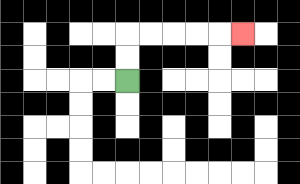{'start': '[5, 3]', 'end': '[10, 1]', 'path_directions': 'U,U,R,R,R,R,R', 'path_coordinates': '[[5, 3], [5, 2], [5, 1], [6, 1], [7, 1], [8, 1], [9, 1], [10, 1]]'}